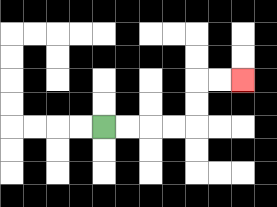{'start': '[4, 5]', 'end': '[10, 3]', 'path_directions': 'R,R,R,R,U,U,R,R', 'path_coordinates': '[[4, 5], [5, 5], [6, 5], [7, 5], [8, 5], [8, 4], [8, 3], [9, 3], [10, 3]]'}